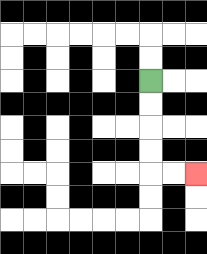{'start': '[6, 3]', 'end': '[8, 7]', 'path_directions': 'D,D,D,D,R,R', 'path_coordinates': '[[6, 3], [6, 4], [6, 5], [6, 6], [6, 7], [7, 7], [8, 7]]'}